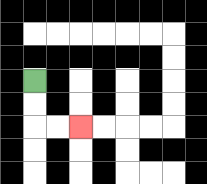{'start': '[1, 3]', 'end': '[3, 5]', 'path_directions': 'D,D,R,R', 'path_coordinates': '[[1, 3], [1, 4], [1, 5], [2, 5], [3, 5]]'}